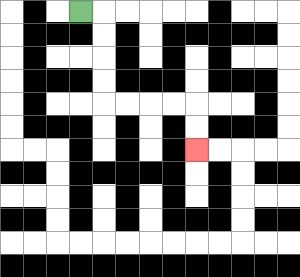{'start': '[3, 0]', 'end': '[8, 6]', 'path_directions': 'R,D,D,D,D,R,R,R,R,D,D', 'path_coordinates': '[[3, 0], [4, 0], [4, 1], [4, 2], [4, 3], [4, 4], [5, 4], [6, 4], [7, 4], [8, 4], [8, 5], [8, 6]]'}